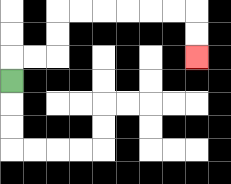{'start': '[0, 3]', 'end': '[8, 2]', 'path_directions': 'U,R,R,U,U,R,R,R,R,R,R,D,D', 'path_coordinates': '[[0, 3], [0, 2], [1, 2], [2, 2], [2, 1], [2, 0], [3, 0], [4, 0], [5, 0], [6, 0], [7, 0], [8, 0], [8, 1], [8, 2]]'}